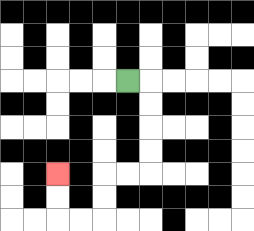{'start': '[5, 3]', 'end': '[2, 7]', 'path_directions': 'R,D,D,D,D,L,L,D,D,L,L,U,U', 'path_coordinates': '[[5, 3], [6, 3], [6, 4], [6, 5], [6, 6], [6, 7], [5, 7], [4, 7], [4, 8], [4, 9], [3, 9], [2, 9], [2, 8], [2, 7]]'}